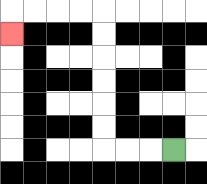{'start': '[7, 6]', 'end': '[0, 1]', 'path_directions': 'L,L,L,U,U,U,U,U,U,L,L,L,L,D', 'path_coordinates': '[[7, 6], [6, 6], [5, 6], [4, 6], [4, 5], [4, 4], [4, 3], [4, 2], [4, 1], [4, 0], [3, 0], [2, 0], [1, 0], [0, 0], [0, 1]]'}